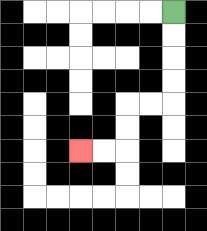{'start': '[7, 0]', 'end': '[3, 6]', 'path_directions': 'D,D,D,D,L,L,D,D,L,L', 'path_coordinates': '[[7, 0], [7, 1], [7, 2], [7, 3], [7, 4], [6, 4], [5, 4], [5, 5], [5, 6], [4, 6], [3, 6]]'}